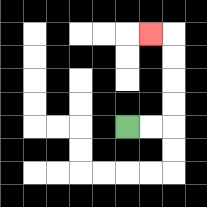{'start': '[5, 5]', 'end': '[6, 1]', 'path_directions': 'R,R,U,U,U,U,L', 'path_coordinates': '[[5, 5], [6, 5], [7, 5], [7, 4], [7, 3], [7, 2], [7, 1], [6, 1]]'}